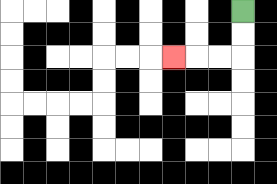{'start': '[10, 0]', 'end': '[7, 2]', 'path_directions': 'D,D,L,L,L', 'path_coordinates': '[[10, 0], [10, 1], [10, 2], [9, 2], [8, 2], [7, 2]]'}